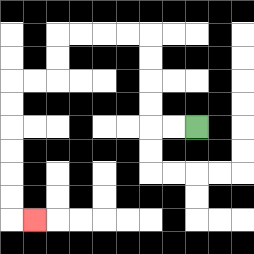{'start': '[8, 5]', 'end': '[1, 9]', 'path_directions': 'L,L,U,U,U,U,L,L,L,L,D,D,L,L,D,D,D,D,D,D,R', 'path_coordinates': '[[8, 5], [7, 5], [6, 5], [6, 4], [6, 3], [6, 2], [6, 1], [5, 1], [4, 1], [3, 1], [2, 1], [2, 2], [2, 3], [1, 3], [0, 3], [0, 4], [0, 5], [0, 6], [0, 7], [0, 8], [0, 9], [1, 9]]'}